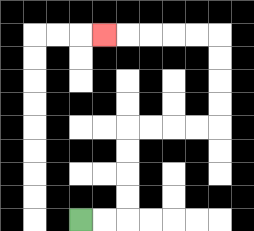{'start': '[3, 9]', 'end': '[4, 1]', 'path_directions': 'R,R,U,U,U,U,R,R,R,R,U,U,U,U,L,L,L,L,L', 'path_coordinates': '[[3, 9], [4, 9], [5, 9], [5, 8], [5, 7], [5, 6], [5, 5], [6, 5], [7, 5], [8, 5], [9, 5], [9, 4], [9, 3], [9, 2], [9, 1], [8, 1], [7, 1], [6, 1], [5, 1], [4, 1]]'}